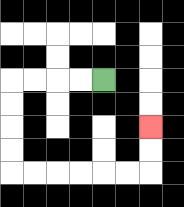{'start': '[4, 3]', 'end': '[6, 5]', 'path_directions': 'L,L,L,L,D,D,D,D,R,R,R,R,R,R,U,U', 'path_coordinates': '[[4, 3], [3, 3], [2, 3], [1, 3], [0, 3], [0, 4], [0, 5], [0, 6], [0, 7], [1, 7], [2, 7], [3, 7], [4, 7], [5, 7], [6, 7], [6, 6], [6, 5]]'}